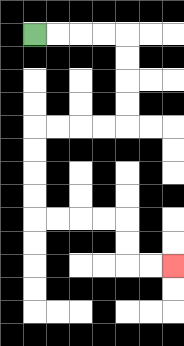{'start': '[1, 1]', 'end': '[7, 11]', 'path_directions': 'R,R,R,R,D,D,D,D,L,L,L,L,D,D,D,D,R,R,R,R,D,D,R,R', 'path_coordinates': '[[1, 1], [2, 1], [3, 1], [4, 1], [5, 1], [5, 2], [5, 3], [5, 4], [5, 5], [4, 5], [3, 5], [2, 5], [1, 5], [1, 6], [1, 7], [1, 8], [1, 9], [2, 9], [3, 9], [4, 9], [5, 9], [5, 10], [5, 11], [6, 11], [7, 11]]'}